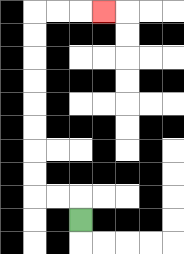{'start': '[3, 9]', 'end': '[4, 0]', 'path_directions': 'U,L,L,U,U,U,U,U,U,U,U,R,R,R', 'path_coordinates': '[[3, 9], [3, 8], [2, 8], [1, 8], [1, 7], [1, 6], [1, 5], [1, 4], [1, 3], [1, 2], [1, 1], [1, 0], [2, 0], [3, 0], [4, 0]]'}